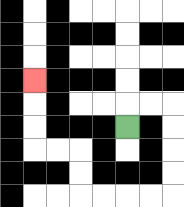{'start': '[5, 5]', 'end': '[1, 3]', 'path_directions': 'U,R,R,D,D,D,D,L,L,L,L,U,U,L,L,U,U,U', 'path_coordinates': '[[5, 5], [5, 4], [6, 4], [7, 4], [7, 5], [7, 6], [7, 7], [7, 8], [6, 8], [5, 8], [4, 8], [3, 8], [3, 7], [3, 6], [2, 6], [1, 6], [1, 5], [1, 4], [1, 3]]'}